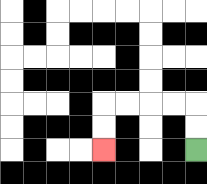{'start': '[8, 6]', 'end': '[4, 6]', 'path_directions': 'U,U,L,L,L,L,D,D', 'path_coordinates': '[[8, 6], [8, 5], [8, 4], [7, 4], [6, 4], [5, 4], [4, 4], [4, 5], [4, 6]]'}